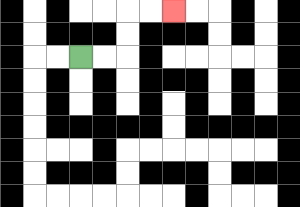{'start': '[3, 2]', 'end': '[7, 0]', 'path_directions': 'R,R,U,U,R,R', 'path_coordinates': '[[3, 2], [4, 2], [5, 2], [5, 1], [5, 0], [6, 0], [7, 0]]'}